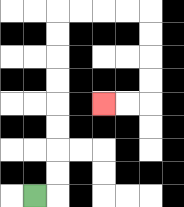{'start': '[1, 8]', 'end': '[4, 4]', 'path_directions': 'R,U,U,U,U,U,U,U,U,R,R,R,R,D,D,D,D,L,L', 'path_coordinates': '[[1, 8], [2, 8], [2, 7], [2, 6], [2, 5], [2, 4], [2, 3], [2, 2], [2, 1], [2, 0], [3, 0], [4, 0], [5, 0], [6, 0], [6, 1], [6, 2], [6, 3], [6, 4], [5, 4], [4, 4]]'}